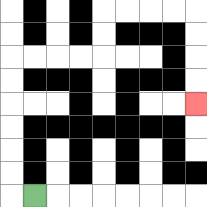{'start': '[1, 8]', 'end': '[8, 4]', 'path_directions': 'L,U,U,U,U,U,U,R,R,R,R,U,U,R,R,R,R,D,D,D,D', 'path_coordinates': '[[1, 8], [0, 8], [0, 7], [0, 6], [0, 5], [0, 4], [0, 3], [0, 2], [1, 2], [2, 2], [3, 2], [4, 2], [4, 1], [4, 0], [5, 0], [6, 0], [7, 0], [8, 0], [8, 1], [8, 2], [8, 3], [8, 4]]'}